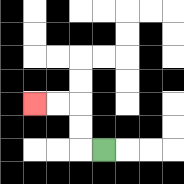{'start': '[4, 6]', 'end': '[1, 4]', 'path_directions': 'L,U,U,L,L', 'path_coordinates': '[[4, 6], [3, 6], [3, 5], [3, 4], [2, 4], [1, 4]]'}